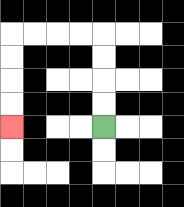{'start': '[4, 5]', 'end': '[0, 5]', 'path_directions': 'U,U,U,U,L,L,L,L,D,D,D,D', 'path_coordinates': '[[4, 5], [4, 4], [4, 3], [4, 2], [4, 1], [3, 1], [2, 1], [1, 1], [0, 1], [0, 2], [0, 3], [0, 4], [0, 5]]'}